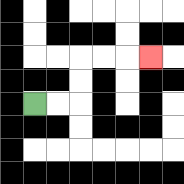{'start': '[1, 4]', 'end': '[6, 2]', 'path_directions': 'R,R,U,U,R,R,R', 'path_coordinates': '[[1, 4], [2, 4], [3, 4], [3, 3], [3, 2], [4, 2], [5, 2], [6, 2]]'}